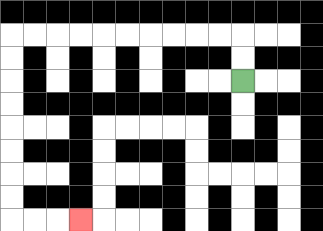{'start': '[10, 3]', 'end': '[3, 9]', 'path_directions': 'U,U,L,L,L,L,L,L,L,L,L,L,D,D,D,D,D,D,D,D,R,R,R', 'path_coordinates': '[[10, 3], [10, 2], [10, 1], [9, 1], [8, 1], [7, 1], [6, 1], [5, 1], [4, 1], [3, 1], [2, 1], [1, 1], [0, 1], [0, 2], [0, 3], [0, 4], [0, 5], [0, 6], [0, 7], [0, 8], [0, 9], [1, 9], [2, 9], [3, 9]]'}